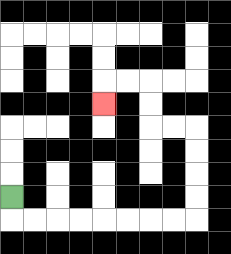{'start': '[0, 8]', 'end': '[4, 4]', 'path_directions': 'D,R,R,R,R,R,R,R,R,U,U,U,U,L,L,U,U,L,L,D', 'path_coordinates': '[[0, 8], [0, 9], [1, 9], [2, 9], [3, 9], [4, 9], [5, 9], [6, 9], [7, 9], [8, 9], [8, 8], [8, 7], [8, 6], [8, 5], [7, 5], [6, 5], [6, 4], [6, 3], [5, 3], [4, 3], [4, 4]]'}